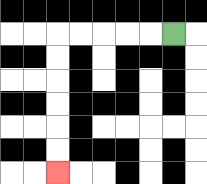{'start': '[7, 1]', 'end': '[2, 7]', 'path_directions': 'L,L,L,L,L,D,D,D,D,D,D', 'path_coordinates': '[[7, 1], [6, 1], [5, 1], [4, 1], [3, 1], [2, 1], [2, 2], [2, 3], [2, 4], [2, 5], [2, 6], [2, 7]]'}